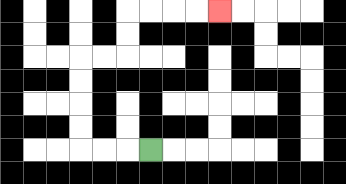{'start': '[6, 6]', 'end': '[9, 0]', 'path_directions': 'L,L,L,U,U,U,U,R,R,U,U,R,R,R,R', 'path_coordinates': '[[6, 6], [5, 6], [4, 6], [3, 6], [3, 5], [3, 4], [3, 3], [3, 2], [4, 2], [5, 2], [5, 1], [5, 0], [6, 0], [7, 0], [8, 0], [9, 0]]'}